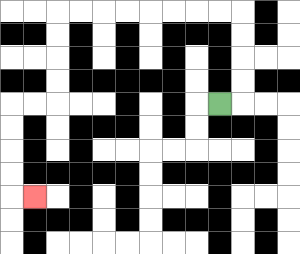{'start': '[9, 4]', 'end': '[1, 8]', 'path_directions': 'R,U,U,U,U,L,L,L,L,L,L,L,L,D,D,D,D,L,L,D,D,D,D,R', 'path_coordinates': '[[9, 4], [10, 4], [10, 3], [10, 2], [10, 1], [10, 0], [9, 0], [8, 0], [7, 0], [6, 0], [5, 0], [4, 0], [3, 0], [2, 0], [2, 1], [2, 2], [2, 3], [2, 4], [1, 4], [0, 4], [0, 5], [0, 6], [0, 7], [0, 8], [1, 8]]'}